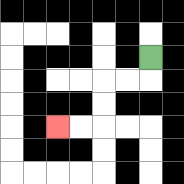{'start': '[6, 2]', 'end': '[2, 5]', 'path_directions': 'D,L,L,D,D,L,L', 'path_coordinates': '[[6, 2], [6, 3], [5, 3], [4, 3], [4, 4], [4, 5], [3, 5], [2, 5]]'}